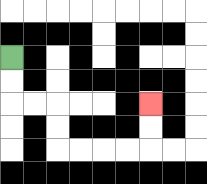{'start': '[0, 2]', 'end': '[6, 4]', 'path_directions': 'D,D,R,R,D,D,R,R,R,R,U,U', 'path_coordinates': '[[0, 2], [0, 3], [0, 4], [1, 4], [2, 4], [2, 5], [2, 6], [3, 6], [4, 6], [5, 6], [6, 6], [6, 5], [6, 4]]'}